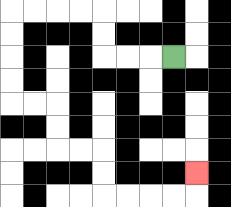{'start': '[7, 2]', 'end': '[8, 7]', 'path_directions': 'L,L,L,U,U,L,L,L,L,D,D,D,D,R,R,D,D,R,R,D,D,R,R,R,R,U', 'path_coordinates': '[[7, 2], [6, 2], [5, 2], [4, 2], [4, 1], [4, 0], [3, 0], [2, 0], [1, 0], [0, 0], [0, 1], [0, 2], [0, 3], [0, 4], [1, 4], [2, 4], [2, 5], [2, 6], [3, 6], [4, 6], [4, 7], [4, 8], [5, 8], [6, 8], [7, 8], [8, 8], [8, 7]]'}